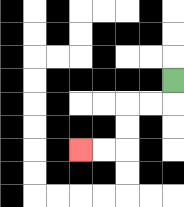{'start': '[7, 3]', 'end': '[3, 6]', 'path_directions': 'D,L,L,D,D,L,L', 'path_coordinates': '[[7, 3], [7, 4], [6, 4], [5, 4], [5, 5], [5, 6], [4, 6], [3, 6]]'}